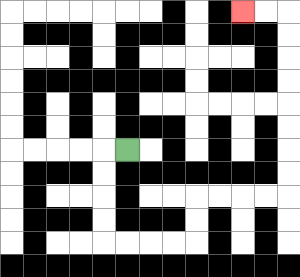{'start': '[5, 6]', 'end': '[10, 0]', 'path_directions': 'L,D,D,D,D,R,R,R,R,U,U,R,R,R,R,U,U,U,U,U,U,U,U,L,L', 'path_coordinates': '[[5, 6], [4, 6], [4, 7], [4, 8], [4, 9], [4, 10], [5, 10], [6, 10], [7, 10], [8, 10], [8, 9], [8, 8], [9, 8], [10, 8], [11, 8], [12, 8], [12, 7], [12, 6], [12, 5], [12, 4], [12, 3], [12, 2], [12, 1], [12, 0], [11, 0], [10, 0]]'}